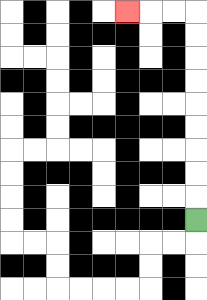{'start': '[8, 9]', 'end': '[5, 0]', 'path_directions': 'U,U,U,U,U,U,U,U,U,L,L,L', 'path_coordinates': '[[8, 9], [8, 8], [8, 7], [8, 6], [8, 5], [8, 4], [8, 3], [8, 2], [8, 1], [8, 0], [7, 0], [6, 0], [5, 0]]'}